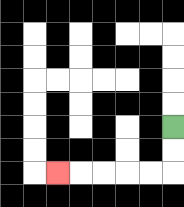{'start': '[7, 5]', 'end': '[2, 7]', 'path_directions': 'D,D,L,L,L,L,L', 'path_coordinates': '[[7, 5], [7, 6], [7, 7], [6, 7], [5, 7], [4, 7], [3, 7], [2, 7]]'}